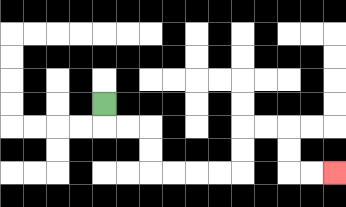{'start': '[4, 4]', 'end': '[14, 7]', 'path_directions': 'D,R,R,D,D,R,R,R,R,U,U,R,R,D,D,R,R', 'path_coordinates': '[[4, 4], [4, 5], [5, 5], [6, 5], [6, 6], [6, 7], [7, 7], [8, 7], [9, 7], [10, 7], [10, 6], [10, 5], [11, 5], [12, 5], [12, 6], [12, 7], [13, 7], [14, 7]]'}